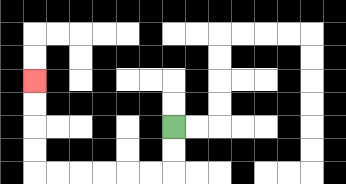{'start': '[7, 5]', 'end': '[1, 3]', 'path_directions': 'D,D,L,L,L,L,L,L,U,U,U,U', 'path_coordinates': '[[7, 5], [7, 6], [7, 7], [6, 7], [5, 7], [4, 7], [3, 7], [2, 7], [1, 7], [1, 6], [1, 5], [1, 4], [1, 3]]'}